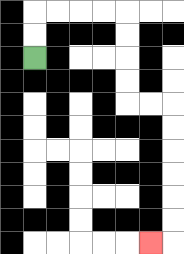{'start': '[1, 2]', 'end': '[6, 10]', 'path_directions': 'U,U,R,R,R,R,D,D,D,D,R,R,D,D,D,D,D,D,L', 'path_coordinates': '[[1, 2], [1, 1], [1, 0], [2, 0], [3, 0], [4, 0], [5, 0], [5, 1], [5, 2], [5, 3], [5, 4], [6, 4], [7, 4], [7, 5], [7, 6], [7, 7], [7, 8], [7, 9], [7, 10], [6, 10]]'}